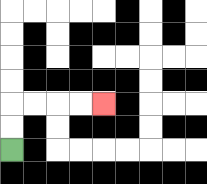{'start': '[0, 6]', 'end': '[4, 4]', 'path_directions': 'U,U,R,R,R,R', 'path_coordinates': '[[0, 6], [0, 5], [0, 4], [1, 4], [2, 4], [3, 4], [4, 4]]'}